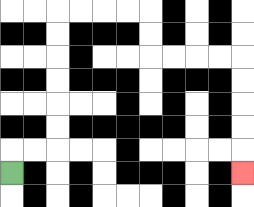{'start': '[0, 7]', 'end': '[10, 7]', 'path_directions': 'U,R,R,U,U,U,U,U,U,R,R,R,R,D,D,R,R,R,R,D,D,D,D,D', 'path_coordinates': '[[0, 7], [0, 6], [1, 6], [2, 6], [2, 5], [2, 4], [2, 3], [2, 2], [2, 1], [2, 0], [3, 0], [4, 0], [5, 0], [6, 0], [6, 1], [6, 2], [7, 2], [8, 2], [9, 2], [10, 2], [10, 3], [10, 4], [10, 5], [10, 6], [10, 7]]'}